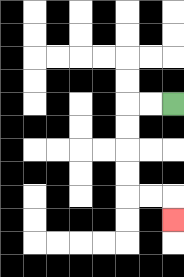{'start': '[7, 4]', 'end': '[7, 9]', 'path_directions': 'L,L,D,D,D,D,R,R,D', 'path_coordinates': '[[7, 4], [6, 4], [5, 4], [5, 5], [5, 6], [5, 7], [5, 8], [6, 8], [7, 8], [7, 9]]'}